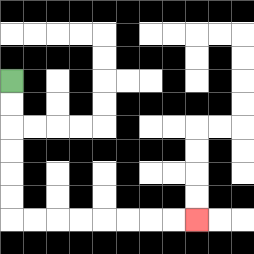{'start': '[0, 3]', 'end': '[8, 9]', 'path_directions': 'D,D,D,D,D,D,R,R,R,R,R,R,R,R', 'path_coordinates': '[[0, 3], [0, 4], [0, 5], [0, 6], [0, 7], [0, 8], [0, 9], [1, 9], [2, 9], [3, 9], [4, 9], [5, 9], [6, 9], [7, 9], [8, 9]]'}